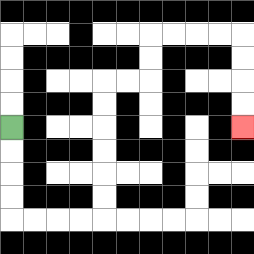{'start': '[0, 5]', 'end': '[10, 5]', 'path_directions': 'D,D,D,D,R,R,R,R,U,U,U,U,U,U,R,R,U,U,R,R,R,R,D,D,D,D', 'path_coordinates': '[[0, 5], [0, 6], [0, 7], [0, 8], [0, 9], [1, 9], [2, 9], [3, 9], [4, 9], [4, 8], [4, 7], [4, 6], [4, 5], [4, 4], [4, 3], [5, 3], [6, 3], [6, 2], [6, 1], [7, 1], [8, 1], [9, 1], [10, 1], [10, 2], [10, 3], [10, 4], [10, 5]]'}